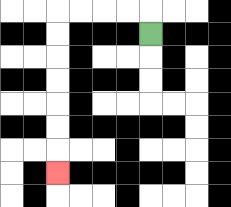{'start': '[6, 1]', 'end': '[2, 7]', 'path_directions': 'U,L,L,L,L,D,D,D,D,D,D,D', 'path_coordinates': '[[6, 1], [6, 0], [5, 0], [4, 0], [3, 0], [2, 0], [2, 1], [2, 2], [2, 3], [2, 4], [2, 5], [2, 6], [2, 7]]'}